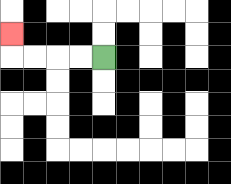{'start': '[4, 2]', 'end': '[0, 1]', 'path_directions': 'L,L,L,L,U', 'path_coordinates': '[[4, 2], [3, 2], [2, 2], [1, 2], [0, 2], [0, 1]]'}